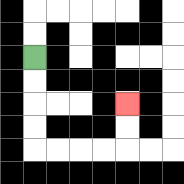{'start': '[1, 2]', 'end': '[5, 4]', 'path_directions': 'D,D,D,D,R,R,R,R,U,U', 'path_coordinates': '[[1, 2], [1, 3], [1, 4], [1, 5], [1, 6], [2, 6], [3, 6], [4, 6], [5, 6], [5, 5], [5, 4]]'}